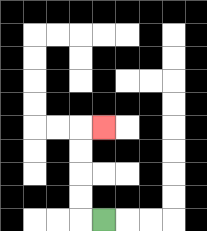{'start': '[4, 9]', 'end': '[4, 5]', 'path_directions': 'L,U,U,U,U,R', 'path_coordinates': '[[4, 9], [3, 9], [3, 8], [3, 7], [3, 6], [3, 5], [4, 5]]'}